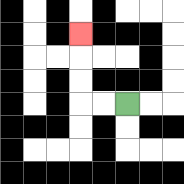{'start': '[5, 4]', 'end': '[3, 1]', 'path_directions': 'L,L,U,U,U', 'path_coordinates': '[[5, 4], [4, 4], [3, 4], [3, 3], [3, 2], [3, 1]]'}